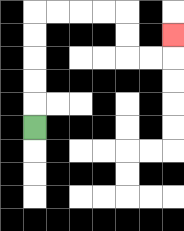{'start': '[1, 5]', 'end': '[7, 1]', 'path_directions': 'U,U,U,U,U,R,R,R,R,D,D,R,R,U', 'path_coordinates': '[[1, 5], [1, 4], [1, 3], [1, 2], [1, 1], [1, 0], [2, 0], [3, 0], [4, 0], [5, 0], [5, 1], [5, 2], [6, 2], [7, 2], [7, 1]]'}